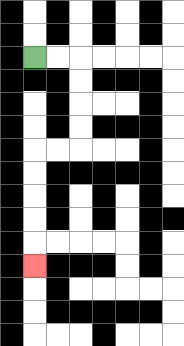{'start': '[1, 2]', 'end': '[1, 11]', 'path_directions': 'R,R,D,D,D,D,L,L,D,D,D,D,D', 'path_coordinates': '[[1, 2], [2, 2], [3, 2], [3, 3], [3, 4], [3, 5], [3, 6], [2, 6], [1, 6], [1, 7], [1, 8], [1, 9], [1, 10], [1, 11]]'}